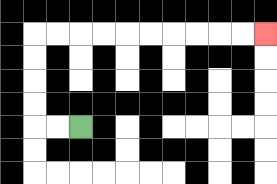{'start': '[3, 5]', 'end': '[11, 1]', 'path_directions': 'L,L,U,U,U,U,R,R,R,R,R,R,R,R,R,R', 'path_coordinates': '[[3, 5], [2, 5], [1, 5], [1, 4], [1, 3], [1, 2], [1, 1], [2, 1], [3, 1], [4, 1], [5, 1], [6, 1], [7, 1], [8, 1], [9, 1], [10, 1], [11, 1]]'}